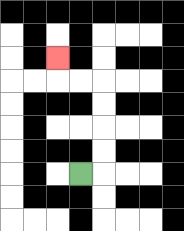{'start': '[3, 7]', 'end': '[2, 2]', 'path_directions': 'R,U,U,U,U,L,L,U', 'path_coordinates': '[[3, 7], [4, 7], [4, 6], [4, 5], [4, 4], [4, 3], [3, 3], [2, 3], [2, 2]]'}